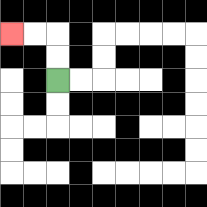{'start': '[2, 3]', 'end': '[0, 1]', 'path_directions': 'U,U,L,L', 'path_coordinates': '[[2, 3], [2, 2], [2, 1], [1, 1], [0, 1]]'}